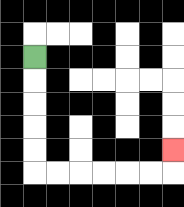{'start': '[1, 2]', 'end': '[7, 6]', 'path_directions': 'D,D,D,D,D,R,R,R,R,R,R,U', 'path_coordinates': '[[1, 2], [1, 3], [1, 4], [1, 5], [1, 6], [1, 7], [2, 7], [3, 7], [4, 7], [5, 7], [6, 7], [7, 7], [7, 6]]'}